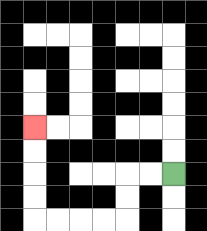{'start': '[7, 7]', 'end': '[1, 5]', 'path_directions': 'L,L,D,D,L,L,L,L,U,U,U,U', 'path_coordinates': '[[7, 7], [6, 7], [5, 7], [5, 8], [5, 9], [4, 9], [3, 9], [2, 9], [1, 9], [1, 8], [1, 7], [1, 6], [1, 5]]'}